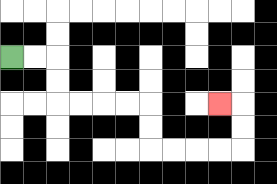{'start': '[0, 2]', 'end': '[9, 4]', 'path_directions': 'R,R,D,D,R,R,R,R,D,D,R,R,R,R,U,U,L', 'path_coordinates': '[[0, 2], [1, 2], [2, 2], [2, 3], [2, 4], [3, 4], [4, 4], [5, 4], [6, 4], [6, 5], [6, 6], [7, 6], [8, 6], [9, 6], [10, 6], [10, 5], [10, 4], [9, 4]]'}